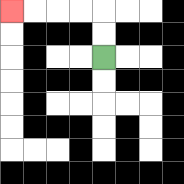{'start': '[4, 2]', 'end': '[0, 0]', 'path_directions': 'U,U,L,L,L,L', 'path_coordinates': '[[4, 2], [4, 1], [4, 0], [3, 0], [2, 0], [1, 0], [0, 0]]'}